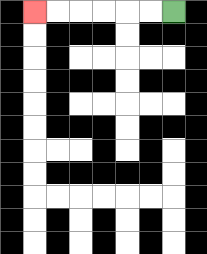{'start': '[7, 0]', 'end': '[1, 0]', 'path_directions': 'L,L,L,L,L,L', 'path_coordinates': '[[7, 0], [6, 0], [5, 0], [4, 0], [3, 0], [2, 0], [1, 0]]'}